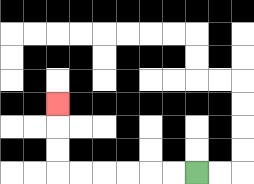{'start': '[8, 7]', 'end': '[2, 4]', 'path_directions': 'L,L,L,L,L,L,U,U,U', 'path_coordinates': '[[8, 7], [7, 7], [6, 7], [5, 7], [4, 7], [3, 7], [2, 7], [2, 6], [2, 5], [2, 4]]'}